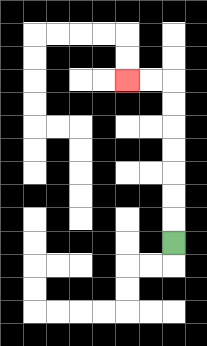{'start': '[7, 10]', 'end': '[5, 3]', 'path_directions': 'U,U,U,U,U,U,U,L,L', 'path_coordinates': '[[7, 10], [7, 9], [7, 8], [7, 7], [7, 6], [7, 5], [7, 4], [7, 3], [6, 3], [5, 3]]'}